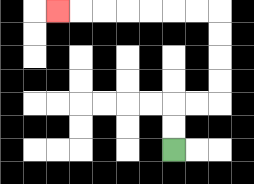{'start': '[7, 6]', 'end': '[2, 0]', 'path_directions': 'U,U,R,R,U,U,U,U,L,L,L,L,L,L,L', 'path_coordinates': '[[7, 6], [7, 5], [7, 4], [8, 4], [9, 4], [9, 3], [9, 2], [9, 1], [9, 0], [8, 0], [7, 0], [6, 0], [5, 0], [4, 0], [3, 0], [2, 0]]'}